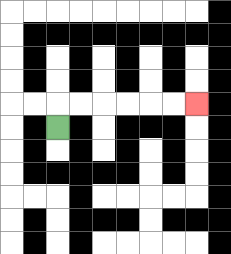{'start': '[2, 5]', 'end': '[8, 4]', 'path_directions': 'U,R,R,R,R,R,R', 'path_coordinates': '[[2, 5], [2, 4], [3, 4], [4, 4], [5, 4], [6, 4], [7, 4], [8, 4]]'}